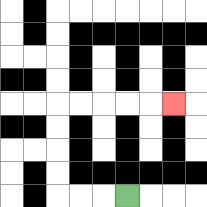{'start': '[5, 8]', 'end': '[7, 4]', 'path_directions': 'L,L,L,U,U,U,U,R,R,R,R,R', 'path_coordinates': '[[5, 8], [4, 8], [3, 8], [2, 8], [2, 7], [2, 6], [2, 5], [2, 4], [3, 4], [4, 4], [5, 4], [6, 4], [7, 4]]'}